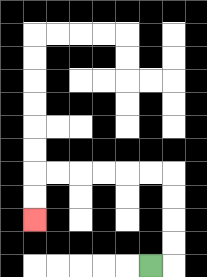{'start': '[6, 11]', 'end': '[1, 9]', 'path_directions': 'R,U,U,U,U,L,L,L,L,L,L,D,D', 'path_coordinates': '[[6, 11], [7, 11], [7, 10], [7, 9], [7, 8], [7, 7], [6, 7], [5, 7], [4, 7], [3, 7], [2, 7], [1, 7], [1, 8], [1, 9]]'}